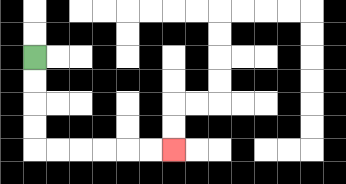{'start': '[1, 2]', 'end': '[7, 6]', 'path_directions': 'D,D,D,D,R,R,R,R,R,R', 'path_coordinates': '[[1, 2], [1, 3], [1, 4], [1, 5], [1, 6], [2, 6], [3, 6], [4, 6], [5, 6], [6, 6], [7, 6]]'}